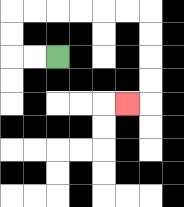{'start': '[2, 2]', 'end': '[5, 4]', 'path_directions': 'L,L,U,U,R,R,R,R,R,R,D,D,D,D,L', 'path_coordinates': '[[2, 2], [1, 2], [0, 2], [0, 1], [0, 0], [1, 0], [2, 0], [3, 0], [4, 0], [5, 0], [6, 0], [6, 1], [6, 2], [6, 3], [6, 4], [5, 4]]'}